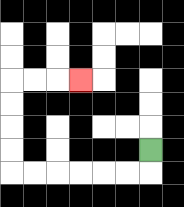{'start': '[6, 6]', 'end': '[3, 3]', 'path_directions': 'D,L,L,L,L,L,L,U,U,U,U,R,R,R', 'path_coordinates': '[[6, 6], [6, 7], [5, 7], [4, 7], [3, 7], [2, 7], [1, 7], [0, 7], [0, 6], [0, 5], [0, 4], [0, 3], [1, 3], [2, 3], [3, 3]]'}